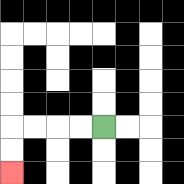{'start': '[4, 5]', 'end': '[0, 7]', 'path_directions': 'L,L,L,L,D,D', 'path_coordinates': '[[4, 5], [3, 5], [2, 5], [1, 5], [0, 5], [0, 6], [0, 7]]'}